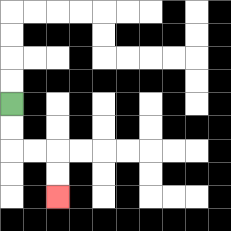{'start': '[0, 4]', 'end': '[2, 8]', 'path_directions': 'D,D,R,R,D,D', 'path_coordinates': '[[0, 4], [0, 5], [0, 6], [1, 6], [2, 6], [2, 7], [2, 8]]'}